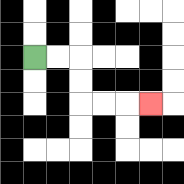{'start': '[1, 2]', 'end': '[6, 4]', 'path_directions': 'R,R,D,D,R,R,R', 'path_coordinates': '[[1, 2], [2, 2], [3, 2], [3, 3], [3, 4], [4, 4], [5, 4], [6, 4]]'}